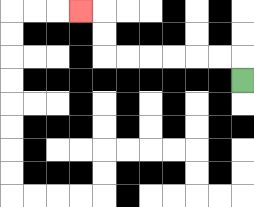{'start': '[10, 3]', 'end': '[3, 0]', 'path_directions': 'U,L,L,L,L,L,L,U,U,L', 'path_coordinates': '[[10, 3], [10, 2], [9, 2], [8, 2], [7, 2], [6, 2], [5, 2], [4, 2], [4, 1], [4, 0], [3, 0]]'}